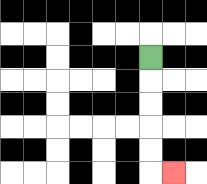{'start': '[6, 2]', 'end': '[7, 7]', 'path_directions': 'D,D,D,D,D,R', 'path_coordinates': '[[6, 2], [6, 3], [6, 4], [6, 5], [6, 6], [6, 7], [7, 7]]'}